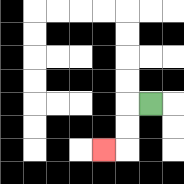{'start': '[6, 4]', 'end': '[4, 6]', 'path_directions': 'L,D,D,L', 'path_coordinates': '[[6, 4], [5, 4], [5, 5], [5, 6], [4, 6]]'}